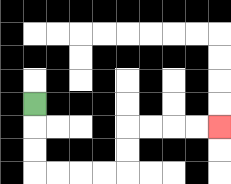{'start': '[1, 4]', 'end': '[9, 5]', 'path_directions': 'D,D,D,R,R,R,R,U,U,R,R,R,R', 'path_coordinates': '[[1, 4], [1, 5], [1, 6], [1, 7], [2, 7], [3, 7], [4, 7], [5, 7], [5, 6], [5, 5], [6, 5], [7, 5], [8, 5], [9, 5]]'}